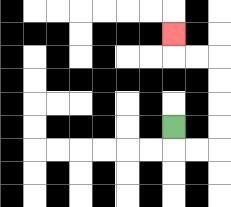{'start': '[7, 5]', 'end': '[7, 1]', 'path_directions': 'D,R,R,U,U,U,U,L,L,U', 'path_coordinates': '[[7, 5], [7, 6], [8, 6], [9, 6], [9, 5], [9, 4], [9, 3], [9, 2], [8, 2], [7, 2], [7, 1]]'}